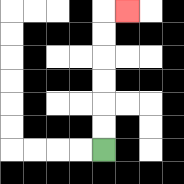{'start': '[4, 6]', 'end': '[5, 0]', 'path_directions': 'U,U,U,U,U,U,R', 'path_coordinates': '[[4, 6], [4, 5], [4, 4], [4, 3], [4, 2], [4, 1], [4, 0], [5, 0]]'}